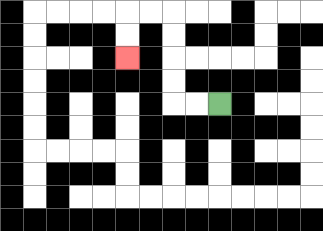{'start': '[9, 4]', 'end': '[5, 2]', 'path_directions': 'L,L,U,U,U,U,L,L,D,D', 'path_coordinates': '[[9, 4], [8, 4], [7, 4], [7, 3], [7, 2], [7, 1], [7, 0], [6, 0], [5, 0], [5, 1], [5, 2]]'}